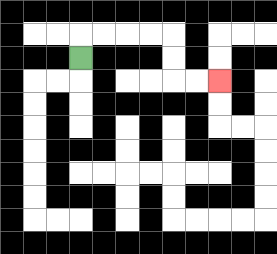{'start': '[3, 2]', 'end': '[9, 3]', 'path_directions': 'U,R,R,R,R,D,D,R,R', 'path_coordinates': '[[3, 2], [3, 1], [4, 1], [5, 1], [6, 1], [7, 1], [7, 2], [7, 3], [8, 3], [9, 3]]'}